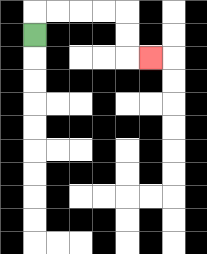{'start': '[1, 1]', 'end': '[6, 2]', 'path_directions': 'U,R,R,R,R,D,D,R', 'path_coordinates': '[[1, 1], [1, 0], [2, 0], [3, 0], [4, 0], [5, 0], [5, 1], [5, 2], [6, 2]]'}